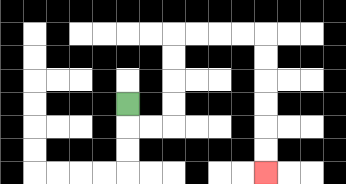{'start': '[5, 4]', 'end': '[11, 7]', 'path_directions': 'D,R,R,U,U,U,U,R,R,R,R,D,D,D,D,D,D', 'path_coordinates': '[[5, 4], [5, 5], [6, 5], [7, 5], [7, 4], [7, 3], [7, 2], [7, 1], [8, 1], [9, 1], [10, 1], [11, 1], [11, 2], [11, 3], [11, 4], [11, 5], [11, 6], [11, 7]]'}